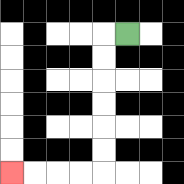{'start': '[5, 1]', 'end': '[0, 7]', 'path_directions': 'L,D,D,D,D,D,D,L,L,L,L', 'path_coordinates': '[[5, 1], [4, 1], [4, 2], [4, 3], [4, 4], [4, 5], [4, 6], [4, 7], [3, 7], [2, 7], [1, 7], [0, 7]]'}